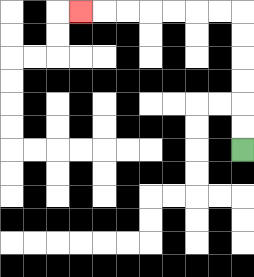{'start': '[10, 6]', 'end': '[3, 0]', 'path_directions': 'U,U,U,U,U,U,L,L,L,L,L,L,L', 'path_coordinates': '[[10, 6], [10, 5], [10, 4], [10, 3], [10, 2], [10, 1], [10, 0], [9, 0], [8, 0], [7, 0], [6, 0], [5, 0], [4, 0], [3, 0]]'}